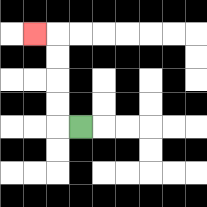{'start': '[3, 5]', 'end': '[1, 1]', 'path_directions': 'L,U,U,U,U,L', 'path_coordinates': '[[3, 5], [2, 5], [2, 4], [2, 3], [2, 2], [2, 1], [1, 1]]'}